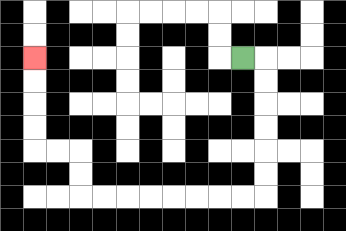{'start': '[10, 2]', 'end': '[1, 2]', 'path_directions': 'R,D,D,D,D,D,D,L,L,L,L,L,L,L,L,U,U,L,L,U,U,U,U', 'path_coordinates': '[[10, 2], [11, 2], [11, 3], [11, 4], [11, 5], [11, 6], [11, 7], [11, 8], [10, 8], [9, 8], [8, 8], [7, 8], [6, 8], [5, 8], [4, 8], [3, 8], [3, 7], [3, 6], [2, 6], [1, 6], [1, 5], [1, 4], [1, 3], [1, 2]]'}